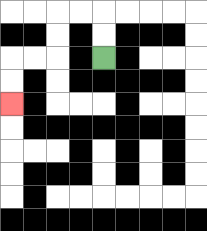{'start': '[4, 2]', 'end': '[0, 4]', 'path_directions': 'U,U,L,L,D,D,L,L,D,D', 'path_coordinates': '[[4, 2], [4, 1], [4, 0], [3, 0], [2, 0], [2, 1], [2, 2], [1, 2], [0, 2], [0, 3], [0, 4]]'}